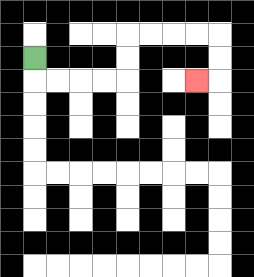{'start': '[1, 2]', 'end': '[8, 3]', 'path_directions': 'D,R,R,R,R,U,U,R,R,R,R,D,D,L', 'path_coordinates': '[[1, 2], [1, 3], [2, 3], [3, 3], [4, 3], [5, 3], [5, 2], [5, 1], [6, 1], [7, 1], [8, 1], [9, 1], [9, 2], [9, 3], [8, 3]]'}